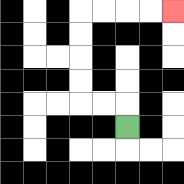{'start': '[5, 5]', 'end': '[7, 0]', 'path_directions': 'U,L,L,U,U,U,U,R,R,R,R', 'path_coordinates': '[[5, 5], [5, 4], [4, 4], [3, 4], [3, 3], [3, 2], [3, 1], [3, 0], [4, 0], [5, 0], [6, 0], [7, 0]]'}